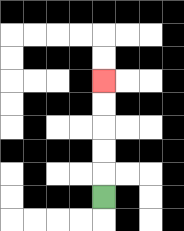{'start': '[4, 8]', 'end': '[4, 3]', 'path_directions': 'U,U,U,U,U', 'path_coordinates': '[[4, 8], [4, 7], [4, 6], [4, 5], [4, 4], [4, 3]]'}